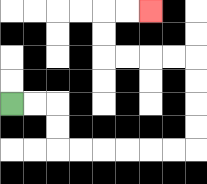{'start': '[0, 4]', 'end': '[6, 0]', 'path_directions': 'R,R,D,D,R,R,R,R,R,R,U,U,U,U,L,L,L,L,U,U,R,R', 'path_coordinates': '[[0, 4], [1, 4], [2, 4], [2, 5], [2, 6], [3, 6], [4, 6], [5, 6], [6, 6], [7, 6], [8, 6], [8, 5], [8, 4], [8, 3], [8, 2], [7, 2], [6, 2], [5, 2], [4, 2], [4, 1], [4, 0], [5, 0], [6, 0]]'}